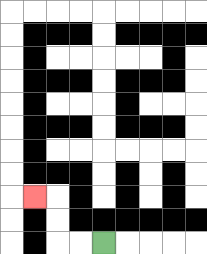{'start': '[4, 10]', 'end': '[1, 8]', 'path_directions': 'L,L,U,U,L', 'path_coordinates': '[[4, 10], [3, 10], [2, 10], [2, 9], [2, 8], [1, 8]]'}